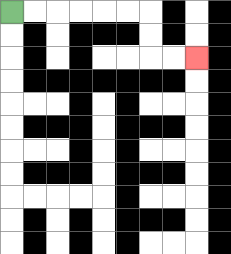{'start': '[0, 0]', 'end': '[8, 2]', 'path_directions': 'R,R,R,R,R,R,D,D,R,R', 'path_coordinates': '[[0, 0], [1, 0], [2, 0], [3, 0], [4, 0], [5, 0], [6, 0], [6, 1], [6, 2], [7, 2], [8, 2]]'}